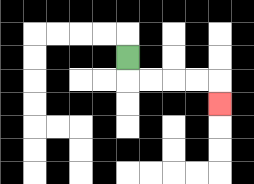{'start': '[5, 2]', 'end': '[9, 4]', 'path_directions': 'D,R,R,R,R,D', 'path_coordinates': '[[5, 2], [5, 3], [6, 3], [7, 3], [8, 3], [9, 3], [9, 4]]'}